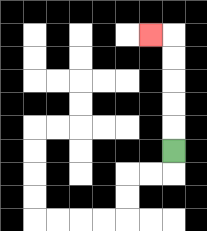{'start': '[7, 6]', 'end': '[6, 1]', 'path_directions': 'U,U,U,U,U,L', 'path_coordinates': '[[7, 6], [7, 5], [7, 4], [7, 3], [7, 2], [7, 1], [6, 1]]'}